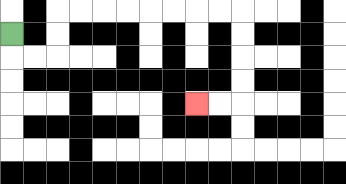{'start': '[0, 1]', 'end': '[8, 4]', 'path_directions': 'D,R,R,U,U,R,R,R,R,R,R,R,R,D,D,D,D,L,L', 'path_coordinates': '[[0, 1], [0, 2], [1, 2], [2, 2], [2, 1], [2, 0], [3, 0], [4, 0], [5, 0], [6, 0], [7, 0], [8, 0], [9, 0], [10, 0], [10, 1], [10, 2], [10, 3], [10, 4], [9, 4], [8, 4]]'}